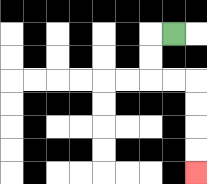{'start': '[7, 1]', 'end': '[8, 7]', 'path_directions': 'L,D,D,R,R,D,D,D,D', 'path_coordinates': '[[7, 1], [6, 1], [6, 2], [6, 3], [7, 3], [8, 3], [8, 4], [8, 5], [8, 6], [8, 7]]'}